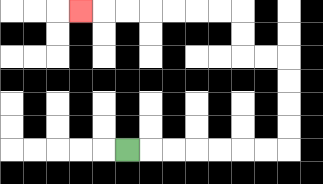{'start': '[5, 6]', 'end': '[3, 0]', 'path_directions': 'R,R,R,R,R,R,R,U,U,U,U,L,L,U,U,L,L,L,L,L,L,L', 'path_coordinates': '[[5, 6], [6, 6], [7, 6], [8, 6], [9, 6], [10, 6], [11, 6], [12, 6], [12, 5], [12, 4], [12, 3], [12, 2], [11, 2], [10, 2], [10, 1], [10, 0], [9, 0], [8, 0], [7, 0], [6, 0], [5, 0], [4, 0], [3, 0]]'}